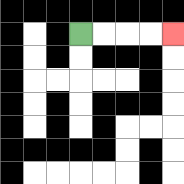{'start': '[3, 1]', 'end': '[7, 1]', 'path_directions': 'R,R,R,R', 'path_coordinates': '[[3, 1], [4, 1], [5, 1], [6, 1], [7, 1]]'}